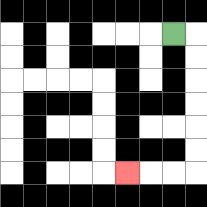{'start': '[7, 1]', 'end': '[5, 7]', 'path_directions': 'R,D,D,D,D,D,D,L,L,L', 'path_coordinates': '[[7, 1], [8, 1], [8, 2], [8, 3], [8, 4], [8, 5], [8, 6], [8, 7], [7, 7], [6, 7], [5, 7]]'}